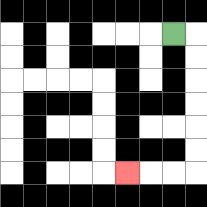{'start': '[7, 1]', 'end': '[5, 7]', 'path_directions': 'R,D,D,D,D,D,D,L,L,L', 'path_coordinates': '[[7, 1], [8, 1], [8, 2], [8, 3], [8, 4], [8, 5], [8, 6], [8, 7], [7, 7], [6, 7], [5, 7]]'}